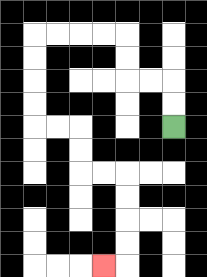{'start': '[7, 5]', 'end': '[4, 11]', 'path_directions': 'U,U,L,L,U,U,L,L,L,L,D,D,D,D,R,R,D,D,R,R,D,D,D,D,L', 'path_coordinates': '[[7, 5], [7, 4], [7, 3], [6, 3], [5, 3], [5, 2], [5, 1], [4, 1], [3, 1], [2, 1], [1, 1], [1, 2], [1, 3], [1, 4], [1, 5], [2, 5], [3, 5], [3, 6], [3, 7], [4, 7], [5, 7], [5, 8], [5, 9], [5, 10], [5, 11], [4, 11]]'}